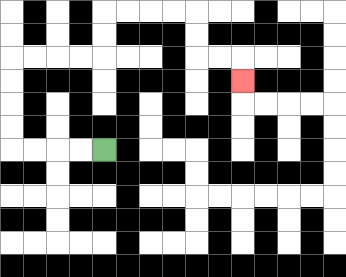{'start': '[4, 6]', 'end': '[10, 3]', 'path_directions': 'L,L,L,L,U,U,U,U,R,R,R,R,U,U,R,R,R,R,D,D,R,R,D', 'path_coordinates': '[[4, 6], [3, 6], [2, 6], [1, 6], [0, 6], [0, 5], [0, 4], [0, 3], [0, 2], [1, 2], [2, 2], [3, 2], [4, 2], [4, 1], [4, 0], [5, 0], [6, 0], [7, 0], [8, 0], [8, 1], [8, 2], [9, 2], [10, 2], [10, 3]]'}